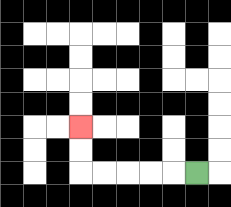{'start': '[8, 7]', 'end': '[3, 5]', 'path_directions': 'L,L,L,L,L,U,U', 'path_coordinates': '[[8, 7], [7, 7], [6, 7], [5, 7], [4, 7], [3, 7], [3, 6], [3, 5]]'}